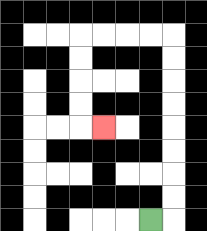{'start': '[6, 9]', 'end': '[4, 5]', 'path_directions': 'R,U,U,U,U,U,U,U,U,L,L,L,L,D,D,D,D,R', 'path_coordinates': '[[6, 9], [7, 9], [7, 8], [7, 7], [7, 6], [7, 5], [7, 4], [7, 3], [7, 2], [7, 1], [6, 1], [5, 1], [4, 1], [3, 1], [3, 2], [3, 3], [3, 4], [3, 5], [4, 5]]'}